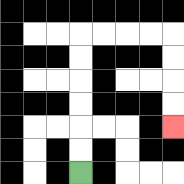{'start': '[3, 7]', 'end': '[7, 5]', 'path_directions': 'U,U,U,U,U,U,R,R,R,R,D,D,D,D', 'path_coordinates': '[[3, 7], [3, 6], [3, 5], [3, 4], [3, 3], [3, 2], [3, 1], [4, 1], [5, 1], [6, 1], [7, 1], [7, 2], [7, 3], [7, 4], [7, 5]]'}